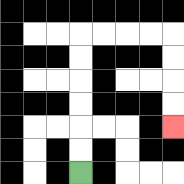{'start': '[3, 7]', 'end': '[7, 5]', 'path_directions': 'U,U,U,U,U,U,R,R,R,R,D,D,D,D', 'path_coordinates': '[[3, 7], [3, 6], [3, 5], [3, 4], [3, 3], [3, 2], [3, 1], [4, 1], [5, 1], [6, 1], [7, 1], [7, 2], [7, 3], [7, 4], [7, 5]]'}